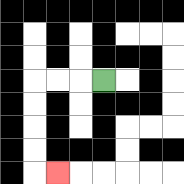{'start': '[4, 3]', 'end': '[2, 7]', 'path_directions': 'L,L,L,D,D,D,D,R', 'path_coordinates': '[[4, 3], [3, 3], [2, 3], [1, 3], [1, 4], [1, 5], [1, 6], [1, 7], [2, 7]]'}